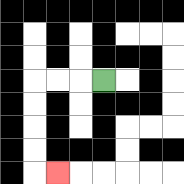{'start': '[4, 3]', 'end': '[2, 7]', 'path_directions': 'L,L,L,D,D,D,D,R', 'path_coordinates': '[[4, 3], [3, 3], [2, 3], [1, 3], [1, 4], [1, 5], [1, 6], [1, 7], [2, 7]]'}